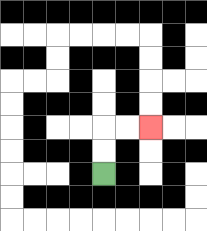{'start': '[4, 7]', 'end': '[6, 5]', 'path_directions': 'U,U,R,R', 'path_coordinates': '[[4, 7], [4, 6], [4, 5], [5, 5], [6, 5]]'}